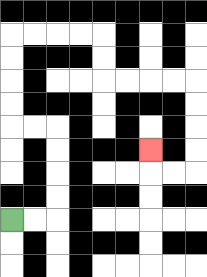{'start': '[0, 9]', 'end': '[6, 6]', 'path_directions': 'R,R,U,U,U,U,L,L,U,U,U,U,R,R,R,R,D,D,R,R,R,R,D,D,D,D,L,L,U', 'path_coordinates': '[[0, 9], [1, 9], [2, 9], [2, 8], [2, 7], [2, 6], [2, 5], [1, 5], [0, 5], [0, 4], [0, 3], [0, 2], [0, 1], [1, 1], [2, 1], [3, 1], [4, 1], [4, 2], [4, 3], [5, 3], [6, 3], [7, 3], [8, 3], [8, 4], [8, 5], [8, 6], [8, 7], [7, 7], [6, 7], [6, 6]]'}